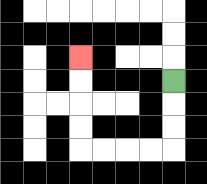{'start': '[7, 3]', 'end': '[3, 2]', 'path_directions': 'D,D,D,L,L,L,L,U,U,U,U', 'path_coordinates': '[[7, 3], [7, 4], [7, 5], [7, 6], [6, 6], [5, 6], [4, 6], [3, 6], [3, 5], [3, 4], [3, 3], [3, 2]]'}